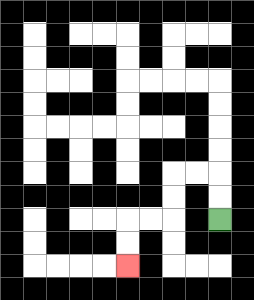{'start': '[9, 9]', 'end': '[5, 11]', 'path_directions': 'U,U,L,L,D,D,L,L,D,D', 'path_coordinates': '[[9, 9], [9, 8], [9, 7], [8, 7], [7, 7], [7, 8], [7, 9], [6, 9], [5, 9], [5, 10], [5, 11]]'}